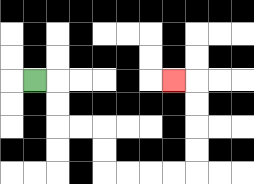{'start': '[1, 3]', 'end': '[7, 3]', 'path_directions': 'R,D,D,R,R,D,D,R,R,R,R,U,U,U,U,L', 'path_coordinates': '[[1, 3], [2, 3], [2, 4], [2, 5], [3, 5], [4, 5], [4, 6], [4, 7], [5, 7], [6, 7], [7, 7], [8, 7], [8, 6], [8, 5], [8, 4], [8, 3], [7, 3]]'}